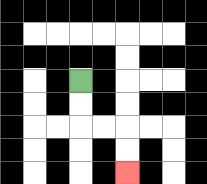{'start': '[3, 3]', 'end': '[5, 7]', 'path_directions': 'D,D,R,R,D,D', 'path_coordinates': '[[3, 3], [3, 4], [3, 5], [4, 5], [5, 5], [5, 6], [5, 7]]'}